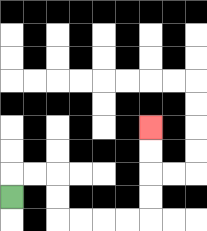{'start': '[0, 8]', 'end': '[6, 5]', 'path_directions': 'U,R,R,D,D,R,R,R,R,U,U,U,U', 'path_coordinates': '[[0, 8], [0, 7], [1, 7], [2, 7], [2, 8], [2, 9], [3, 9], [4, 9], [5, 9], [6, 9], [6, 8], [6, 7], [6, 6], [6, 5]]'}